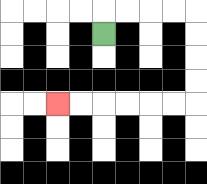{'start': '[4, 1]', 'end': '[2, 4]', 'path_directions': 'U,R,R,R,R,D,D,D,D,L,L,L,L,L,L', 'path_coordinates': '[[4, 1], [4, 0], [5, 0], [6, 0], [7, 0], [8, 0], [8, 1], [8, 2], [8, 3], [8, 4], [7, 4], [6, 4], [5, 4], [4, 4], [3, 4], [2, 4]]'}